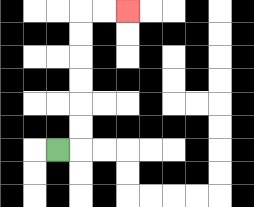{'start': '[2, 6]', 'end': '[5, 0]', 'path_directions': 'R,U,U,U,U,U,U,R,R', 'path_coordinates': '[[2, 6], [3, 6], [3, 5], [3, 4], [3, 3], [3, 2], [3, 1], [3, 0], [4, 0], [5, 0]]'}